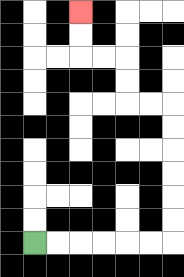{'start': '[1, 10]', 'end': '[3, 0]', 'path_directions': 'R,R,R,R,R,R,U,U,U,U,U,U,L,L,U,U,L,L,U,U', 'path_coordinates': '[[1, 10], [2, 10], [3, 10], [4, 10], [5, 10], [6, 10], [7, 10], [7, 9], [7, 8], [7, 7], [7, 6], [7, 5], [7, 4], [6, 4], [5, 4], [5, 3], [5, 2], [4, 2], [3, 2], [3, 1], [3, 0]]'}